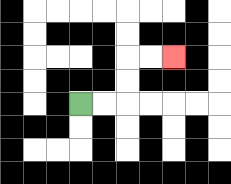{'start': '[3, 4]', 'end': '[7, 2]', 'path_directions': 'R,R,U,U,R,R', 'path_coordinates': '[[3, 4], [4, 4], [5, 4], [5, 3], [5, 2], [6, 2], [7, 2]]'}